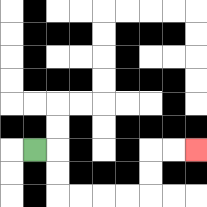{'start': '[1, 6]', 'end': '[8, 6]', 'path_directions': 'R,D,D,R,R,R,R,U,U,R,R', 'path_coordinates': '[[1, 6], [2, 6], [2, 7], [2, 8], [3, 8], [4, 8], [5, 8], [6, 8], [6, 7], [6, 6], [7, 6], [8, 6]]'}